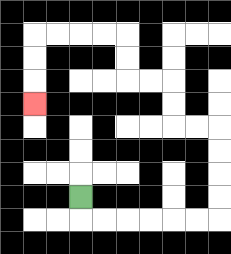{'start': '[3, 8]', 'end': '[1, 4]', 'path_directions': 'D,R,R,R,R,R,R,U,U,U,U,L,L,U,U,L,L,U,U,L,L,L,L,D,D,D', 'path_coordinates': '[[3, 8], [3, 9], [4, 9], [5, 9], [6, 9], [7, 9], [8, 9], [9, 9], [9, 8], [9, 7], [9, 6], [9, 5], [8, 5], [7, 5], [7, 4], [7, 3], [6, 3], [5, 3], [5, 2], [5, 1], [4, 1], [3, 1], [2, 1], [1, 1], [1, 2], [1, 3], [1, 4]]'}